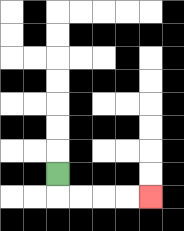{'start': '[2, 7]', 'end': '[6, 8]', 'path_directions': 'D,R,R,R,R', 'path_coordinates': '[[2, 7], [2, 8], [3, 8], [4, 8], [5, 8], [6, 8]]'}